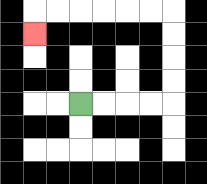{'start': '[3, 4]', 'end': '[1, 1]', 'path_directions': 'R,R,R,R,U,U,U,U,L,L,L,L,L,L,D', 'path_coordinates': '[[3, 4], [4, 4], [5, 4], [6, 4], [7, 4], [7, 3], [7, 2], [7, 1], [7, 0], [6, 0], [5, 0], [4, 0], [3, 0], [2, 0], [1, 0], [1, 1]]'}